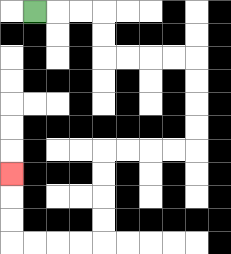{'start': '[1, 0]', 'end': '[0, 7]', 'path_directions': 'R,R,R,D,D,R,R,R,R,D,D,D,D,L,L,L,L,D,D,D,D,L,L,L,L,U,U,U', 'path_coordinates': '[[1, 0], [2, 0], [3, 0], [4, 0], [4, 1], [4, 2], [5, 2], [6, 2], [7, 2], [8, 2], [8, 3], [8, 4], [8, 5], [8, 6], [7, 6], [6, 6], [5, 6], [4, 6], [4, 7], [4, 8], [4, 9], [4, 10], [3, 10], [2, 10], [1, 10], [0, 10], [0, 9], [0, 8], [0, 7]]'}